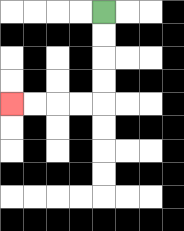{'start': '[4, 0]', 'end': '[0, 4]', 'path_directions': 'D,D,D,D,L,L,L,L', 'path_coordinates': '[[4, 0], [4, 1], [4, 2], [4, 3], [4, 4], [3, 4], [2, 4], [1, 4], [0, 4]]'}